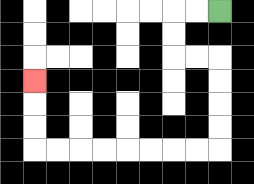{'start': '[9, 0]', 'end': '[1, 3]', 'path_directions': 'L,L,D,D,R,R,D,D,D,D,L,L,L,L,L,L,L,L,U,U,U', 'path_coordinates': '[[9, 0], [8, 0], [7, 0], [7, 1], [7, 2], [8, 2], [9, 2], [9, 3], [9, 4], [9, 5], [9, 6], [8, 6], [7, 6], [6, 6], [5, 6], [4, 6], [3, 6], [2, 6], [1, 6], [1, 5], [1, 4], [1, 3]]'}